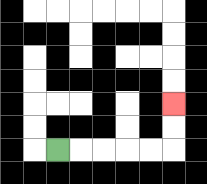{'start': '[2, 6]', 'end': '[7, 4]', 'path_directions': 'R,R,R,R,R,U,U', 'path_coordinates': '[[2, 6], [3, 6], [4, 6], [5, 6], [6, 6], [7, 6], [7, 5], [7, 4]]'}